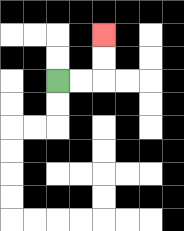{'start': '[2, 3]', 'end': '[4, 1]', 'path_directions': 'R,R,U,U', 'path_coordinates': '[[2, 3], [3, 3], [4, 3], [4, 2], [4, 1]]'}